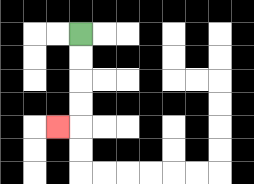{'start': '[3, 1]', 'end': '[2, 5]', 'path_directions': 'D,D,D,D,L', 'path_coordinates': '[[3, 1], [3, 2], [3, 3], [3, 4], [3, 5], [2, 5]]'}